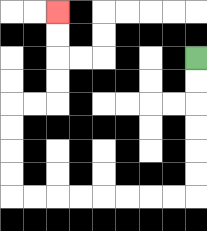{'start': '[8, 2]', 'end': '[2, 0]', 'path_directions': 'D,D,D,D,D,D,L,L,L,L,L,L,L,L,U,U,U,U,R,R,U,U,U,U', 'path_coordinates': '[[8, 2], [8, 3], [8, 4], [8, 5], [8, 6], [8, 7], [8, 8], [7, 8], [6, 8], [5, 8], [4, 8], [3, 8], [2, 8], [1, 8], [0, 8], [0, 7], [0, 6], [0, 5], [0, 4], [1, 4], [2, 4], [2, 3], [2, 2], [2, 1], [2, 0]]'}